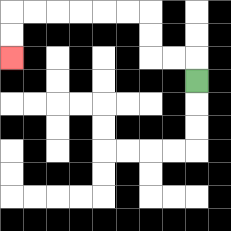{'start': '[8, 3]', 'end': '[0, 2]', 'path_directions': 'U,L,L,U,U,L,L,L,L,L,L,D,D', 'path_coordinates': '[[8, 3], [8, 2], [7, 2], [6, 2], [6, 1], [6, 0], [5, 0], [4, 0], [3, 0], [2, 0], [1, 0], [0, 0], [0, 1], [0, 2]]'}